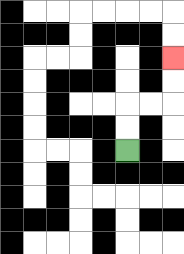{'start': '[5, 6]', 'end': '[7, 2]', 'path_directions': 'U,U,R,R,U,U', 'path_coordinates': '[[5, 6], [5, 5], [5, 4], [6, 4], [7, 4], [7, 3], [7, 2]]'}